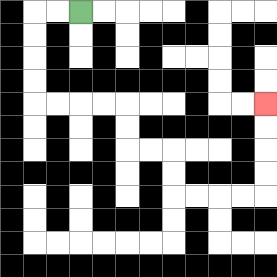{'start': '[3, 0]', 'end': '[11, 4]', 'path_directions': 'L,L,D,D,D,D,R,R,R,R,D,D,R,R,D,D,R,R,R,R,U,U,U,U', 'path_coordinates': '[[3, 0], [2, 0], [1, 0], [1, 1], [1, 2], [1, 3], [1, 4], [2, 4], [3, 4], [4, 4], [5, 4], [5, 5], [5, 6], [6, 6], [7, 6], [7, 7], [7, 8], [8, 8], [9, 8], [10, 8], [11, 8], [11, 7], [11, 6], [11, 5], [11, 4]]'}